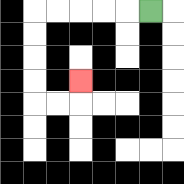{'start': '[6, 0]', 'end': '[3, 3]', 'path_directions': 'L,L,L,L,L,D,D,D,D,R,R,U', 'path_coordinates': '[[6, 0], [5, 0], [4, 0], [3, 0], [2, 0], [1, 0], [1, 1], [1, 2], [1, 3], [1, 4], [2, 4], [3, 4], [3, 3]]'}